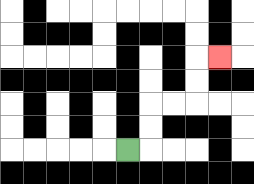{'start': '[5, 6]', 'end': '[9, 2]', 'path_directions': 'R,U,U,R,R,U,U,R', 'path_coordinates': '[[5, 6], [6, 6], [6, 5], [6, 4], [7, 4], [8, 4], [8, 3], [8, 2], [9, 2]]'}